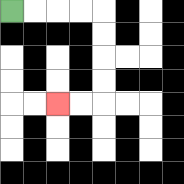{'start': '[0, 0]', 'end': '[2, 4]', 'path_directions': 'R,R,R,R,D,D,D,D,L,L', 'path_coordinates': '[[0, 0], [1, 0], [2, 0], [3, 0], [4, 0], [4, 1], [4, 2], [4, 3], [4, 4], [3, 4], [2, 4]]'}